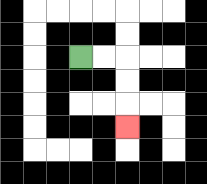{'start': '[3, 2]', 'end': '[5, 5]', 'path_directions': 'R,R,D,D,D', 'path_coordinates': '[[3, 2], [4, 2], [5, 2], [5, 3], [5, 4], [5, 5]]'}